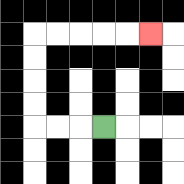{'start': '[4, 5]', 'end': '[6, 1]', 'path_directions': 'L,L,L,U,U,U,U,R,R,R,R,R', 'path_coordinates': '[[4, 5], [3, 5], [2, 5], [1, 5], [1, 4], [1, 3], [1, 2], [1, 1], [2, 1], [3, 1], [4, 1], [5, 1], [6, 1]]'}